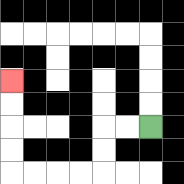{'start': '[6, 5]', 'end': '[0, 3]', 'path_directions': 'L,L,D,D,L,L,L,L,U,U,U,U', 'path_coordinates': '[[6, 5], [5, 5], [4, 5], [4, 6], [4, 7], [3, 7], [2, 7], [1, 7], [0, 7], [0, 6], [0, 5], [0, 4], [0, 3]]'}